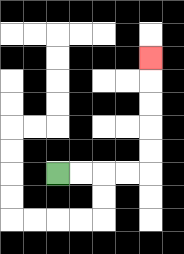{'start': '[2, 7]', 'end': '[6, 2]', 'path_directions': 'R,R,R,R,U,U,U,U,U', 'path_coordinates': '[[2, 7], [3, 7], [4, 7], [5, 7], [6, 7], [6, 6], [6, 5], [6, 4], [6, 3], [6, 2]]'}